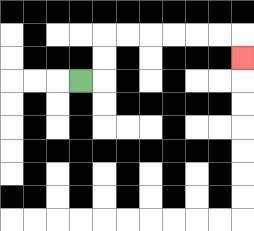{'start': '[3, 3]', 'end': '[10, 2]', 'path_directions': 'R,U,U,R,R,R,R,R,R,D', 'path_coordinates': '[[3, 3], [4, 3], [4, 2], [4, 1], [5, 1], [6, 1], [7, 1], [8, 1], [9, 1], [10, 1], [10, 2]]'}